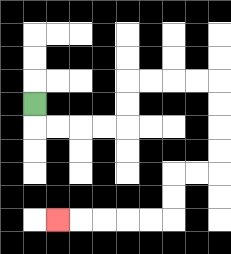{'start': '[1, 4]', 'end': '[2, 9]', 'path_directions': 'D,R,R,R,R,U,U,R,R,R,R,D,D,D,D,L,L,D,D,L,L,L,L,L', 'path_coordinates': '[[1, 4], [1, 5], [2, 5], [3, 5], [4, 5], [5, 5], [5, 4], [5, 3], [6, 3], [7, 3], [8, 3], [9, 3], [9, 4], [9, 5], [9, 6], [9, 7], [8, 7], [7, 7], [7, 8], [7, 9], [6, 9], [5, 9], [4, 9], [3, 9], [2, 9]]'}